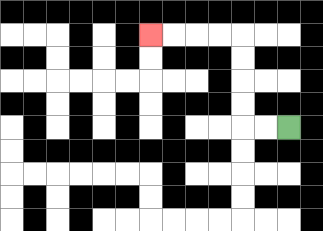{'start': '[12, 5]', 'end': '[6, 1]', 'path_directions': 'L,L,U,U,U,U,L,L,L,L', 'path_coordinates': '[[12, 5], [11, 5], [10, 5], [10, 4], [10, 3], [10, 2], [10, 1], [9, 1], [8, 1], [7, 1], [6, 1]]'}